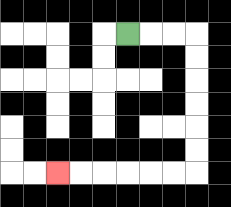{'start': '[5, 1]', 'end': '[2, 7]', 'path_directions': 'R,R,R,D,D,D,D,D,D,L,L,L,L,L,L', 'path_coordinates': '[[5, 1], [6, 1], [7, 1], [8, 1], [8, 2], [8, 3], [8, 4], [8, 5], [8, 6], [8, 7], [7, 7], [6, 7], [5, 7], [4, 7], [3, 7], [2, 7]]'}